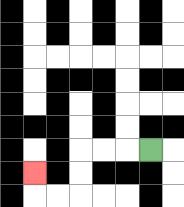{'start': '[6, 6]', 'end': '[1, 7]', 'path_directions': 'L,L,L,D,D,L,L,U', 'path_coordinates': '[[6, 6], [5, 6], [4, 6], [3, 6], [3, 7], [3, 8], [2, 8], [1, 8], [1, 7]]'}